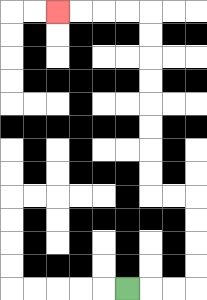{'start': '[5, 12]', 'end': '[2, 0]', 'path_directions': 'R,R,R,U,U,U,U,L,L,U,U,U,U,U,U,U,U,L,L,L,L', 'path_coordinates': '[[5, 12], [6, 12], [7, 12], [8, 12], [8, 11], [8, 10], [8, 9], [8, 8], [7, 8], [6, 8], [6, 7], [6, 6], [6, 5], [6, 4], [6, 3], [6, 2], [6, 1], [6, 0], [5, 0], [4, 0], [3, 0], [2, 0]]'}